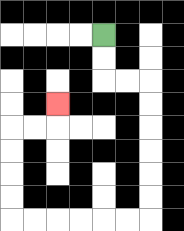{'start': '[4, 1]', 'end': '[2, 4]', 'path_directions': 'D,D,R,R,D,D,D,D,D,D,L,L,L,L,L,L,U,U,U,U,R,R,U', 'path_coordinates': '[[4, 1], [4, 2], [4, 3], [5, 3], [6, 3], [6, 4], [6, 5], [6, 6], [6, 7], [6, 8], [6, 9], [5, 9], [4, 9], [3, 9], [2, 9], [1, 9], [0, 9], [0, 8], [0, 7], [0, 6], [0, 5], [1, 5], [2, 5], [2, 4]]'}